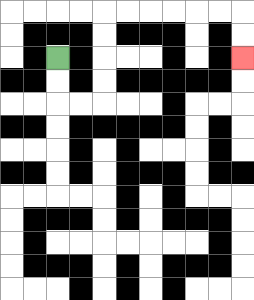{'start': '[2, 2]', 'end': '[10, 2]', 'path_directions': 'D,D,R,R,U,U,U,U,R,R,R,R,R,R,D,D', 'path_coordinates': '[[2, 2], [2, 3], [2, 4], [3, 4], [4, 4], [4, 3], [4, 2], [4, 1], [4, 0], [5, 0], [6, 0], [7, 0], [8, 0], [9, 0], [10, 0], [10, 1], [10, 2]]'}